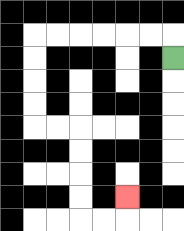{'start': '[7, 2]', 'end': '[5, 8]', 'path_directions': 'U,L,L,L,L,L,L,D,D,D,D,R,R,D,D,D,D,R,R,U', 'path_coordinates': '[[7, 2], [7, 1], [6, 1], [5, 1], [4, 1], [3, 1], [2, 1], [1, 1], [1, 2], [1, 3], [1, 4], [1, 5], [2, 5], [3, 5], [3, 6], [3, 7], [3, 8], [3, 9], [4, 9], [5, 9], [5, 8]]'}